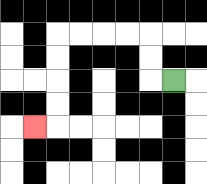{'start': '[7, 3]', 'end': '[1, 5]', 'path_directions': 'L,U,U,L,L,L,L,D,D,D,D,L', 'path_coordinates': '[[7, 3], [6, 3], [6, 2], [6, 1], [5, 1], [4, 1], [3, 1], [2, 1], [2, 2], [2, 3], [2, 4], [2, 5], [1, 5]]'}